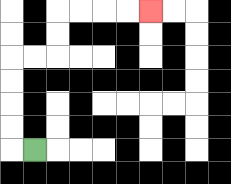{'start': '[1, 6]', 'end': '[6, 0]', 'path_directions': 'L,U,U,U,U,R,R,U,U,R,R,R,R', 'path_coordinates': '[[1, 6], [0, 6], [0, 5], [0, 4], [0, 3], [0, 2], [1, 2], [2, 2], [2, 1], [2, 0], [3, 0], [4, 0], [5, 0], [6, 0]]'}